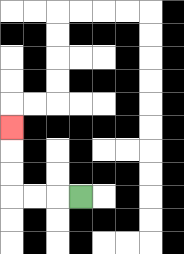{'start': '[3, 8]', 'end': '[0, 5]', 'path_directions': 'L,L,L,U,U,U', 'path_coordinates': '[[3, 8], [2, 8], [1, 8], [0, 8], [0, 7], [0, 6], [0, 5]]'}